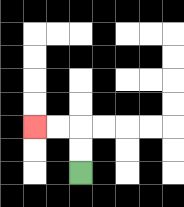{'start': '[3, 7]', 'end': '[1, 5]', 'path_directions': 'U,U,L,L', 'path_coordinates': '[[3, 7], [3, 6], [3, 5], [2, 5], [1, 5]]'}